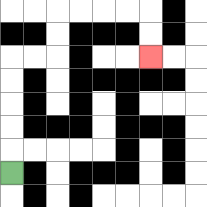{'start': '[0, 7]', 'end': '[6, 2]', 'path_directions': 'U,U,U,U,U,R,R,U,U,R,R,R,R,D,D', 'path_coordinates': '[[0, 7], [0, 6], [0, 5], [0, 4], [0, 3], [0, 2], [1, 2], [2, 2], [2, 1], [2, 0], [3, 0], [4, 0], [5, 0], [6, 0], [6, 1], [6, 2]]'}